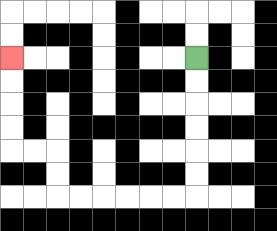{'start': '[8, 2]', 'end': '[0, 2]', 'path_directions': 'D,D,D,D,D,D,L,L,L,L,L,L,U,U,L,L,U,U,U,U', 'path_coordinates': '[[8, 2], [8, 3], [8, 4], [8, 5], [8, 6], [8, 7], [8, 8], [7, 8], [6, 8], [5, 8], [4, 8], [3, 8], [2, 8], [2, 7], [2, 6], [1, 6], [0, 6], [0, 5], [0, 4], [0, 3], [0, 2]]'}